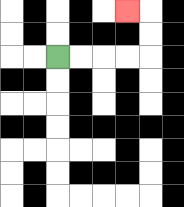{'start': '[2, 2]', 'end': '[5, 0]', 'path_directions': 'R,R,R,R,U,U,L', 'path_coordinates': '[[2, 2], [3, 2], [4, 2], [5, 2], [6, 2], [6, 1], [6, 0], [5, 0]]'}